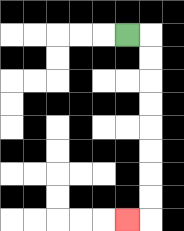{'start': '[5, 1]', 'end': '[5, 9]', 'path_directions': 'R,D,D,D,D,D,D,D,D,L', 'path_coordinates': '[[5, 1], [6, 1], [6, 2], [6, 3], [6, 4], [6, 5], [6, 6], [6, 7], [6, 8], [6, 9], [5, 9]]'}